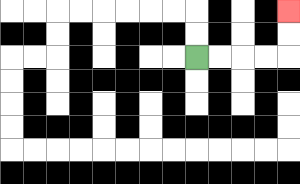{'start': '[8, 2]', 'end': '[12, 0]', 'path_directions': 'R,R,R,R,U,U', 'path_coordinates': '[[8, 2], [9, 2], [10, 2], [11, 2], [12, 2], [12, 1], [12, 0]]'}